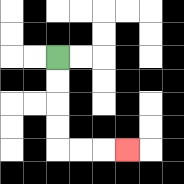{'start': '[2, 2]', 'end': '[5, 6]', 'path_directions': 'D,D,D,D,R,R,R', 'path_coordinates': '[[2, 2], [2, 3], [2, 4], [2, 5], [2, 6], [3, 6], [4, 6], [5, 6]]'}